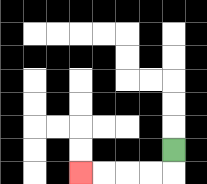{'start': '[7, 6]', 'end': '[3, 7]', 'path_directions': 'D,L,L,L,L', 'path_coordinates': '[[7, 6], [7, 7], [6, 7], [5, 7], [4, 7], [3, 7]]'}